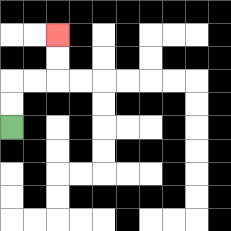{'start': '[0, 5]', 'end': '[2, 1]', 'path_directions': 'U,U,R,R,U,U', 'path_coordinates': '[[0, 5], [0, 4], [0, 3], [1, 3], [2, 3], [2, 2], [2, 1]]'}